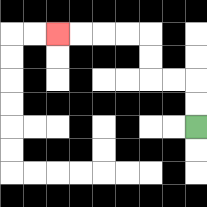{'start': '[8, 5]', 'end': '[2, 1]', 'path_directions': 'U,U,L,L,U,U,L,L,L,L', 'path_coordinates': '[[8, 5], [8, 4], [8, 3], [7, 3], [6, 3], [6, 2], [6, 1], [5, 1], [4, 1], [3, 1], [2, 1]]'}